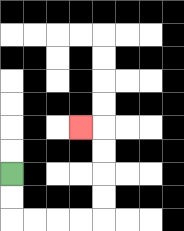{'start': '[0, 7]', 'end': '[3, 5]', 'path_directions': 'D,D,R,R,R,R,U,U,U,U,L', 'path_coordinates': '[[0, 7], [0, 8], [0, 9], [1, 9], [2, 9], [3, 9], [4, 9], [4, 8], [4, 7], [4, 6], [4, 5], [3, 5]]'}